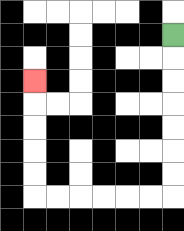{'start': '[7, 1]', 'end': '[1, 3]', 'path_directions': 'D,D,D,D,D,D,D,L,L,L,L,L,L,U,U,U,U,U', 'path_coordinates': '[[7, 1], [7, 2], [7, 3], [7, 4], [7, 5], [7, 6], [7, 7], [7, 8], [6, 8], [5, 8], [4, 8], [3, 8], [2, 8], [1, 8], [1, 7], [1, 6], [1, 5], [1, 4], [1, 3]]'}